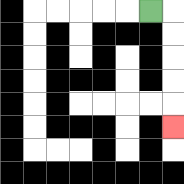{'start': '[6, 0]', 'end': '[7, 5]', 'path_directions': 'R,D,D,D,D,D', 'path_coordinates': '[[6, 0], [7, 0], [7, 1], [7, 2], [7, 3], [7, 4], [7, 5]]'}